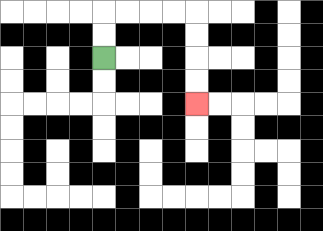{'start': '[4, 2]', 'end': '[8, 4]', 'path_directions': 'U,U,R,R,R,R,D,D,D,D', 'path_coordinates': '[[4, 2], [4, 1], [4, 0], [5, 0], [6, 0], [7, 0], [8, 0], [8, 1], [8, 2], [8, 3], [8, 4]]'}